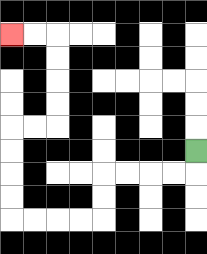{'start': '[8, 6]', 'end': '[0, 1]', 'path_directions': 'D,L,L,L,L,D,D,L,L,L,L,U,U,U,U,R,R,U,U,U,U,L,L', 'path_coordinates': '[[8, 6], [8, 7], [7, 7], [6, 7], [5, 7], [4, 7], [4, 8], [4, 9], [3, 9], [2, 9], [1, 9], [0, 9], [0, 8], [0, 7], [0, 6], [0, 5], [1, 5], [2, 5], [2, 4], [2, 3], [2, 2], [2, 1], [1, 1], [0, 1]]'}